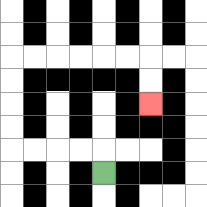{'start': '[4, 7]', 'end': '[6, 4]', 'path_directions': 'U,L,L,L,L,U,U,U,U,R,R,R,R,R,R,D,D', 'path_coordinates': '[[4, 7], [4, 6], [3, 6], [2, 6], [1, 6], [0, 6], [0, 5], [0, 4], [0, 3], [0, 2], [1, 2], [2, 2], [3, 2], [4, 2], [5, 2], [6, 2], [6, 3], [6, 4]]'}